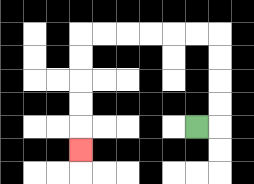{'start': '[8, 5]', 'end': '[3, 6]', 'path_directions': 'R,U,U,U,U,L,L,L,L,L,L,D,D,D,D,D', 'path_coordinates': '[[8, 5], [9, 5], [9, 4], [9, 3], [9, 2], [9, 1], [8, 1], [7, 1], [6, 1], [5, 1], [4, 1], [3, 1], [3, 2], [3, 3], [3, 4], [3, 5], [3, 6]]'}